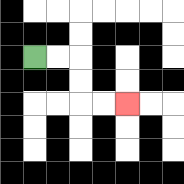{'start': '[1, 2]', 'end': '[5, 4]', 'path_directions': 'R,R,D,D,R,R', 'path_coordinates': '[[1, 2], [2, 2], [3, 2], [3, 3], [3, 4], [4, 4], [5, 4]]'}